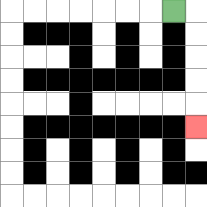{'start': '[7, 0]', 'end': '[8, 5]', 'path_directions': 'R,D,D,D,D,D', 'path_coordinates': '[[7, 0], [8, 0], [8, 1], [8, 2], [8, 3], [8, 4], [8, 5]]'}